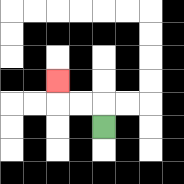{'start': '[4, 5]', 'end': '[2, 3]', 'path_directions': 'U,L,L,U', 'path_coordinates': '[[4, 5], [4, 4], [3, 4], [2, 4], [2, 3]]'}